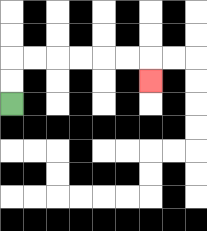{'start': '[0, 4]', 'end': '[6, 3]', 'path_directions': 'U,U,R,R,R,R,R,R,D', 'path_coordinates': '[[0, 4], [0, 3], [0, 2], [1, 2], [2, 2], [3, 2], [4, 2], [5, 2], [6, 2], [6, 3]]'}